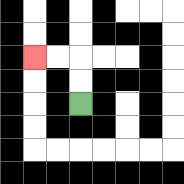{'start': '[3, 4]', 'end': '[1, 2]', 'path_directions': 'U,U,L,L', 'path_coordinates': '[[3, 4], [3, 3], [3, 2], [2, 2], [1, 2]]'}